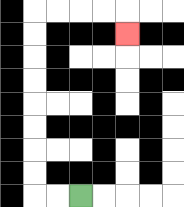{'start': '[3, 8]', 'end': '[5, 1]', 'path_directions': 'L,L,U,U,U,U,U,U,U,U,R,R,R,R,D', 'path_coordinates': '[[3, 8], [2, 8], [1, 8], [1, 7], [1, 6], [1, 5], [1, 4], [1, 3], [1, 2], [1, 1], [1, 0], [2, 0], [3, 0], [4, 0], [5, 0], [5, 1]]'}